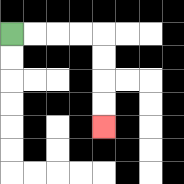{'start': '[0, 1]', 'end': '[4, 5]', 'path_directions': 'R,R,R,R,D,D,D,D', 'path_coordinates': '[[0, 1], [1, 1], [2, 1], [3, 1], [4, 1], [4, 2], [4, 3], [4, 4], [4, 5]]'}